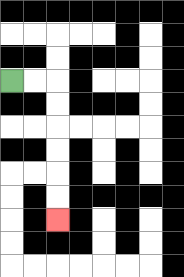{'start': '[0, 3]', 'end': '[2, 9]', 'path_directions': 'R,R,D,D,D,D,D,D', 'path_coordinates': '[[0, 3], [1, 3], [2, 3], [2, 4], [2, 5], [2, 6], [2, 7], [2, 8], [2, 9]]'}